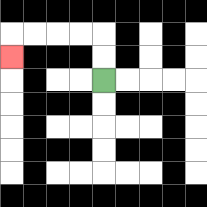{'start': '[4, 3]', 'end': '[0, 2]', 'path_directions': 'U,U,L,L,L,L,D', 'path_coordinates': '[[4, 3], [4, 2], [4, 1], [3, 1], [2, 1], [1, 1], [0, 1], [0, 2]]'}